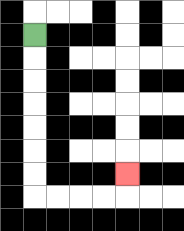{'start': '[1, 1]', 'end': '[5, 7]', 'path_directions': 'D,D,D,D,D,D,D,R,R,R,R,U', 'path_coordinates': '[[1, 1], [1, 2], [1, 3], [1, 4], [1, 5], [1, 6], [1, 7], [1, 8], [2, 8], [3, 8], [4, 8], [5, 8], [5, 7]]'}